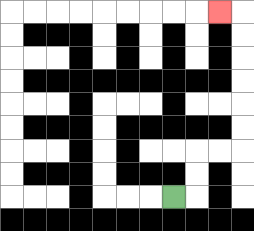{'start': '[7, 8]', 'end': '[9, 0]', 'path_directions': 'R,U,U,R,R,U,U,U,U,U,U,L', 'path_coordinates': '[[7, 8], [8, 8], [8, 7], [8, 6], [9, 6], [10, 6], [10, 5], [10, 4], [10, 3], [10, 2], [10, 1], [10, 0], [9, 0]]'}